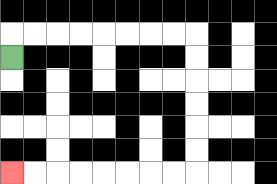{'start': '[0, 2]', 'end': '[0, 7]', 'path_directions': 'U,R,R,R,R,R,R,R,R,D,D,D,D,D,D,L,L,L,L,L,L,L,L', 'path_coordinates': '[[0, 2], [0, 1], [1, 1], [2, 1], [3, 1], [4, 1], [5, 1], [6, 1], [7, 1], [8, 1], [8, 2], [8, 3], [8, 4], [8, 5], [8, 6], [8, 7], [7, 7], [6, 7], [5, 7], [4, 7], [3, 7], [2, 7], [1, 7], [0, 7]]'}